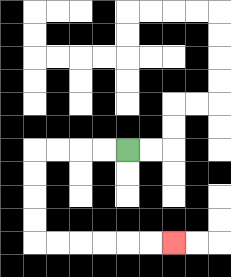{'start': '[5, 6]', 'end': '[7, 10]', 'path_directions': 'L,L,L,L,D,D,D,D,R,R,R,R,R,R', 'path_coordinates': '[[5, 6], [4, 6], [3, 6], [2, 6], [1, 6], [1, 7], [1, 8], [1, 9], [1, 10], [2, 10], [3, 10], [4, 10], [5, 10], [6, 10], [7, 10]]'}